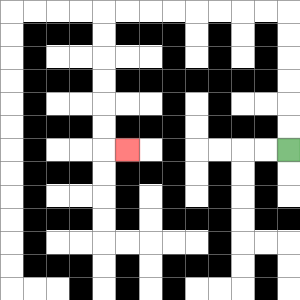{'start': '[12, 6]', 'end': '[5, 6]', 'path_directions': 'U,U,U,U,U,U,L,L,L,L,L,L,L,L,D,D,D,D,D,D,R', 'path_coordinates': '[[12, 6], [12, 5], [12, 4], [12, 3], [12, 2], [12, 1], [12, 0], [11, 0], [10, 0], [9, 0], [8, 0], [7, 0], [6, 0], [5, 0], [4, 0], [4, 1], [4, 2], [4, 3], [4, 4], [4, 5], [4, 6], [5, 6]]'}